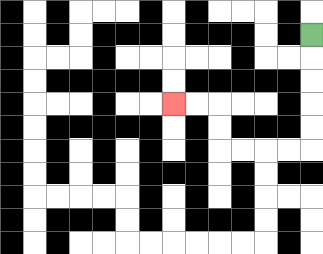{'start': '[13, 1]', 'end': '[7, 4]', 'path_directions': 'D,D,D,D,D,L,L,L,L,U,U,L,L', 'path_coordinates': '[[13, 1], [13, 2], [13, 3], [13, 4], [13, 5], [13, 6], [12, 6], [11, 6], [10, 6], [9, 6], [9, 5], [9, 4], [8, 4], [7, 4]]'}